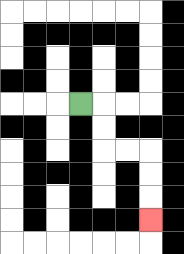{'start': '[3, 4]', 'end': '[6, 9]', 'path_directions': 'R,D,D,R,R,D,D,D', 'path_coordinates': '[[3, 4], [4, 4], [4, 5], [4, 6], [5, 6], [6, 6], [6, 7], [6, 8], [6, 9]]'}